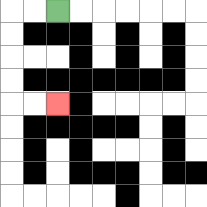{'start': '[2, 0]', 'end': '[2, 4]', 'path_directions': 'L,L,D,D,D,D,R,R', 'path_coordinates': '[[2, 0], [1, 0], [0, 0], [0, 1], [0, 2], [0, 3], [0, 4], [1, 4], [2, 4]]'}